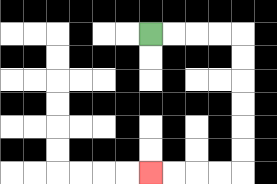{'start': '[6, 1]', 'end': '[6, 7]', 'path_directions': 'R,R,R,R,D,D,D,D,D,D,L,L,L,L', 'path_coordinates': '[[6, 1], [7, 1], [8, 1], [9, 1], [10, 1], [10, 2], [10, 3], [10, 4], [10, 5], [10, 6], [10, 7], [9, 7], [8, 7], [7, 7], [6, 7]]'}